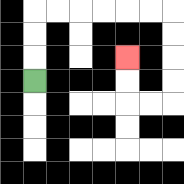{'start': '[1, 3]', 'end': '[5, 2]', 'path_directions': 'U,U,U,R,R,R,R,R,R,D,D,D,D,L,L,U,U', 'path_coordinates': '[[1, 3], [1, 2], [1, 1], [1, 0], [2, 0], [3, 0], [4, 0], [5, 0], [6, 0], [7, 0], [7, 1], [7, 2], [7, 3], [7, 4], [6, 4], [5, 4], [5, 3], [5, 2]]'}